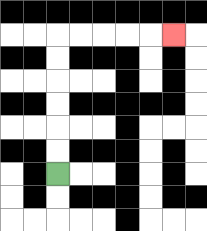{'start': '[2, 7]', 'end': '[7, 1]', 'path_directions': 'U,U,U,U,U,U,R,R,R,R,R', 'path_coordinates': '[[2, 7], [2, 6], [2, 5], [2, 4], [2, 3], [2, 2], [2, 1], [3, 1], [4, 1], [5, 1], [6, 1], [7, 1]]'}